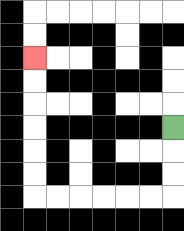{'start': '[7, 5]', 'end': '[1, 2]', 'path_directions': 'D,D,D,L,L,L,L,L,L,U,U,U,U,U,U', 'path_coordinates': '[[7, 5], [7, 6], [7, 7], [7, 8], [6, 8], [5, 8], [4, 8], [3, 8], [2, 8], [1, 8], [1, 7], [1, 6], [1, 5], [1, 4], [1, 3], [1, 2]]'}